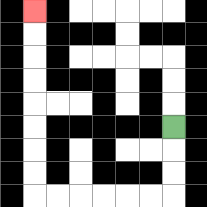{'start': '[7, 5]', 'end': '[1, 0]', 'path_directions': 'D,D,D,L,L,L,L,L,L,U,U,U,U,U,U,U,U', 'path_coordinates': '[[7, 5], [7, 6], [7, 7], [7, 8], [6, 8], [5, 8], [4, 8], [3, 8], [2, 8], [1, 8], [1, 7], [1, 6], [1, 5], [1, 4], [1, 3], [1, 2], [1, 1], [1, 0]]'}